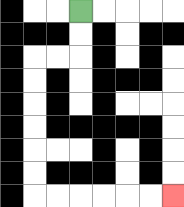{'start': '[3, 0]', 'end': '[7, 8]', 'path_directions': 'D,D,L,L,D,D,D,D,D,D,R,R,R,R,R,R', 'path_coordinates': '[[3, 0], [3, 1], [3, 2], [2, 2], [1, 2], [1, 3], [1, 4], [1, 5], [1, 6], [1, 7], [1, 8], [2, 8], [3, 8], [4, 8], [5, 8], [6, 8], [7, 8]]'}